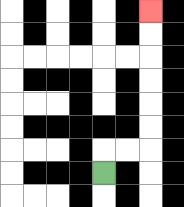{'start': '[4, 7]', 'end': '[6, 0]', 'path_directions': 'U,R,R,U,U,U,U,U,U', 'path_coordinates': '[[4, 7], [4, 6], [5, 6], [6, 6], [6, 5], [6, 4], [6, 3], [6, 2], [6, 1], [6, 0]]'}